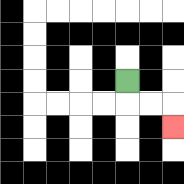{'start': '[5, 3]', 'end': '[7, 5]', 'path_directions': 'D,R,R,D', 'path_coordinates': '[[5, 3], [5, 4], [6, 4], [7, 4], [7, 5]]'}